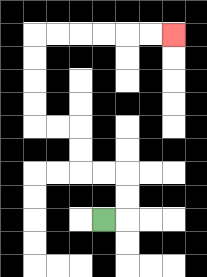{'start': '[4, 9]', 'end': '[7, 1]', 'path_directions': 'R,U,U,L,L,U,U,L,L,U,U,U,U,R,R,R,R,R,R', 'path_coordinates': '[[4, 9], [5, 9], [5, 8], [5, 7], [4, 7], [3, 7], [3, 6], [3, 5], [2, 5], [1, 5], [1, 4], [1, 3], [1, 2], [1, 1], [2, 1], [3, 1], [4, 1], [5, 1], [6, 1], [7, 1]]'}